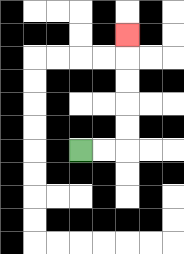{'start': '[3, 6]', 'end': '[5, 1]', 'path_directions': 'R,R,U,U,U,U,U', 'path_coordinates': '[[3, 6], [4, 6], [5, 6], [5, 5], [5, 4], [5, 3], [5, 2], [5, 1]]'}